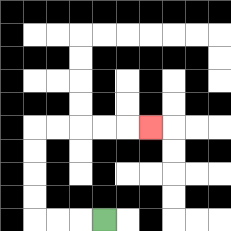{'start': '[4, 9]', 'end': '[6, 5]', 'path_directions': 'L,L,L,U,U,U,U,R,R,R,R,R', 'path_coordinates': '[[4, 9], [3, 9], [2, 9], [1, 9], [1, 8], [1, 7], [1, 6], [1, 5], [2, 5], [3, 5], [4, 5], [5, 5], [6, 5]]'}